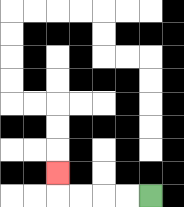{'start': '[6, 8]', 'end': '[2, 7]', 'path_directions': 'L,L,L,L,U', 'path_coordinates': '[[6, 8], [5, 8], [4, 8], [3, 8], [2, 8], [2, 7]]'}